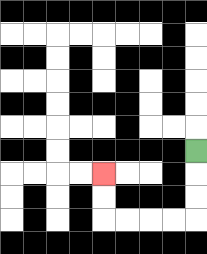{'start': '[8, 6]', 'end': '[4, 7]', 'path_directions': 'D,D,D,L,L,L,L,U,U', 'path_coordinates': '[[8, 6], [8, 7], [8, 8], [8, 9], [7, 9], [6, 9], [5, 9], [4, 9], [4, 8], [4, 7]]'}